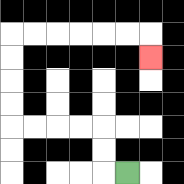{'start': '[5, 7]', 'end': '[6, 2]', 'path_directions': 'L,U,U,L,L,L,L,U,U,U,U,R,R,R,R,R,R,D', 'path_coordinates': '[[5, 7], [4, 7], [4, 6], [4, 5], [3, 5], [2, 5], [1, 5], [0, 5], [0, 4], [0, 3], [0, 2], [0, 1], [1, 1], [2, 1], [3, 1], [4, 1], [5, 1], [6, 1], [6, 2]]'}